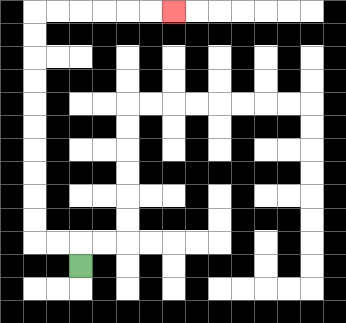{'start': '[3, 11]', 'end': '[7, 0]', 'path_directions': 'U,L,L,U,U,U,U,U,U,U,U,U,U,R,R,R,R,R,R', 'path_coordinates': '[[3, 11], [3, 10], [2, 10], [1, 10], [1, 9], [1, 8], [1, 7], [1, 6], [1, 5], [1, 4], [1, 3], [1, 2], [1, 1], [1, 0], [2, 0], [3, 0], [4, 0], [5, 0], [6, 0], [7, 0]]'}